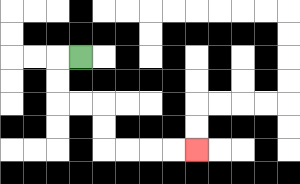{'start': '[3, 2]', 'end': '[8, 6]', 'path_directions': 'L,D,D,R,R,D,D,R,R,R,R', 'path_coordinates': '[[3, 2], [2, 2], [2, 3], [2, 4], [3, 4], [4, 4], [4, 5], [4, 6], [5, 6], [6, 6], [7, 6], [8, 6]]'}